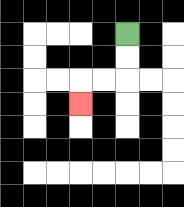{'start': '[5, 1]', 'end': '[3, 4]', 'path_directions': 'D,D,L,L,D', 'path_coordinates': '[[5, 1], [5, 2], [5, 3], [4, 3], [3, 3], [3, 4]]'}